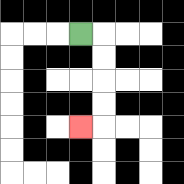{'start': '[3, 1]', 'end': '[3, 5]', 'path_directions': 'R,D,D,D,D,L', 'path_coordinates': '[[3, 1], [4, 1], [4, 2], [4, 3], [4, 4], [4, 5], [3, 5]]'}